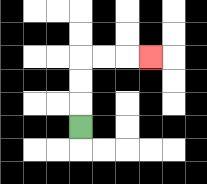{'start': '[3, 5]', 'end': '[6, 2]', 'path_directions': 'U,U,U,R,R,R', 'path_coordinates': '[[3, 5], [3, 4], [3, 3], [3, 2], [4, 2], [5, 2], [6, 2]]'}